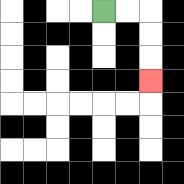{'start': '[4, 0]', 'end': '[6, 3]', 'path_directions': 'R,R,D,D,D', 'path_coordinates': '[[4, 0], [5, 0], [6, 0], [6, 1], [6, 2], [6, 3]]'}